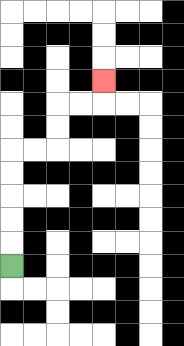{'start': '[0, 11]', 'end': '[4, 3]', 'path_directions': 'U,U,U,U,U,R,R,U,U,R,R,U', 'path_coordinates': '[[0, 11], [0, 10], [0, 9], [0, 8], [0, 7], [0, 6], [1, 6], [2, 6], [2, 5], [2, 4], [3, 4], [4, 4], [4, 3]]'}